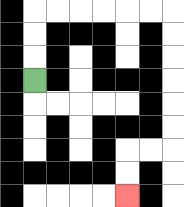{'start': '[1, 3]', 'end': '[5, 8]', 'path_directions': 'U,U,U,R,R,R,R,R,R,D,D,D,D,D,D,L,L,D,D', 'path_coordinates': '[[1, 3], [1, 2], [1, 1], [1, 0], [2, 0], [3, 0], [4, 0], [5, 0], [6, 0], [7, 0], [7, 1], [7, 2], [7, 3], [7, 4], [7, 5], [7, 6], [6, 6], [5, 6], [5, 7], [5, 8]]'}